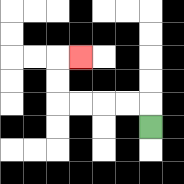{'start': '[6, 5]', 'end': '[3, 2]', 'path_directions': 'U,L,L,L,L,U,U,R', 'path_coordinates': '[[6, 5], [6, 4], [5, 4], [4, 4], [3, 4], [2, 4], [2, 3], [2, 2], [3, 2]]'}